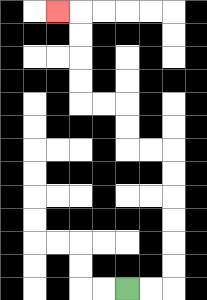{'start': '[5, 12]', 'end': '[2, 0]', 'path_directions': 'R,R,U,U,U,U,U,U,L,L,U,U,L,L,U,U,U,U,L', 'path_coordinates': '[[5, 12], [6, 12], [7, 12], [7, 11], [7, 10], [7, 9], [7, 8], [7, 7], [7, 6], [6, 6], [5, 6], [5, 5], [5, 4], [4, 4], [3, 4], [3, 3], [3, 2], [3, 1], [3, 0], [2, 0]]'}